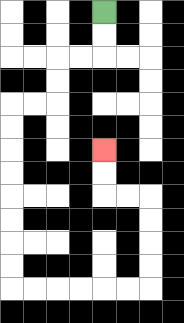{'start': '[4, 0]', 'end': '[4, 6]', 'path_directions': 'D,D,L,L,D,D,L,L,D,D,D,D,D,D,D,D,R,R,R,R,R,R,U,U,U,U,L,L,U,U', 'path_coordinates': '[[4, 0], [4, 1], [4, 2], [3, 2], [2, 2], [2, 3], [2, 4], [1, 4], [0, 4], [0, 5], [0, 6], [0, 7], [0, 8], [0, 9], [0, 10], [0, 11], [0, 12], [1, 12], [2, 12], [3, 12], [4, 12], [5, 12], [6, 12], [6, 11], [6, 10], [6, 9], [6, 8], [5, 8], [4, 8], [4, 7], [4, 6]]'}